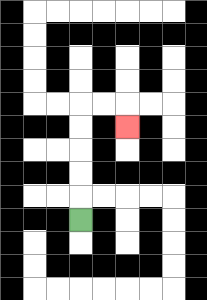{'start': '[3, 9]', 'end': '[5, 5]', 'path_directions': 'U,U,U,U,U,R,R,D', 'path_coordinates': '[[3, 9], [3, 8], [3, 7], [3, 6], [3, 5], [3, 4], [4, 4], [5, 4], [5, 5]]'}